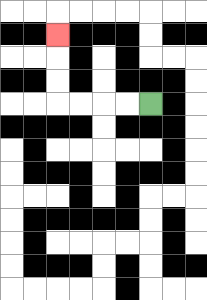{'start': '[6, 4]', 'end': '[2, 1]', 'path_directions': 'L,L,L,L,U,U,U', 'path_coordinates': '[[6, 4], [5, 4], [4, 4], [3, 4], [2, 4], [2, 3], [2, 2], [2, 1]]'}